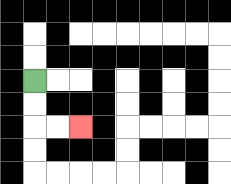{'start': '[1, 3]', 'end': '[3, 5]', 'path_directions': 'D,D,R,R', 'path_coordinates': '[[1, 3], [1, 4], [1, 5], [2, 5], [3, 5]]'}